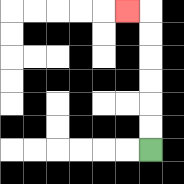{'start': '[6, 6]', 'end': '[5, 0]', 'path_directions': 'U,U,U,U,U,U,L', 'path_coordinates': '[[6, 6], [6, 5], [6, 4], [6, 3], [6, 2], [6, 1], [6, 0], [5, 0]]'}